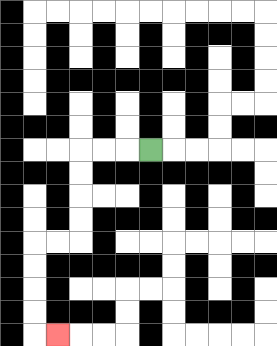{'start': '[6, 6]', 'end': '[2, 14]', 'path_directions': 'L,L,L,D,D,D,D,L,L,D,D,D,D,R', 'path_coordinates': '[[6, 6], [5, 6], [4, 6], [3, 6], [3, 7], [3, 8], [3, 9], [3, 10], [2, 10], [1, 10], [1, 11], [1, 12], [1, 13], [1, 14], [2, 14]]'}